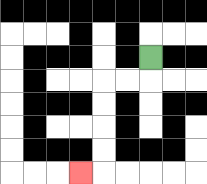{'start': '[6, 2]', 'end': '[3, 7]', 'path_directions': 'D,L,L,D,D,D,D,L', 'path_coordinates': '[[6, 2], [6, 3], [5, 3], [4, 3], [4, 4], [4, 5], [4, 6], [4, 7], [3, 7]]'}